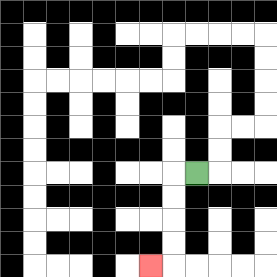{'start': '[8, 7]', 'end': '[6, 11]', 'path_directions': 'L,D,D,D,D,L', 'path_coordinates': '[[8, 7], [7, 7], [7, 8], [7, 9], [7, 10], [7, 11], [6, 11]]'}